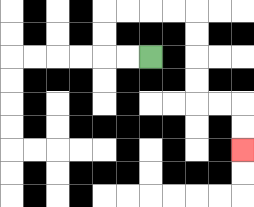{'start': '[6, 2]', 'end': '[10, 6]', 'path_directions': 'L,L,U,U,R,R,R,R,D,D,D,D,R,R,D,D', 'path_coordinates': '[[6, 2], [5, 2], [4, 2], [4, 1], [4, 0], [5, 0], [6, 0], [7, 0], [8, 0], [8, 1], [8, 2], [8, 3], [8, 4], [9, 4], [10, 4], [10, 5], [10, 6]]'}